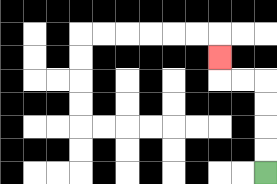{'start': '[11, 7]', 'end': '[9, 2]', 'path_directions': 'U,U,U,U,L,L,U', 'path_coordinates': '[[11, 7], [11, 6], [11, 5], [11, 4], [11, 3], [10, 3], [9, 3], [9, 2]]'}